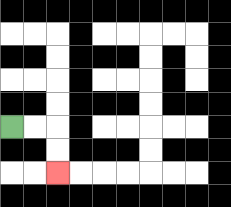{'start': '[0, 5]', 'end': '[2, 7]', 'path_directions': 'R,R,D,D', 'path_coordinates': '[[0, 5], [1, 5], [2, 5], [2, 6], [2, 7]]'}